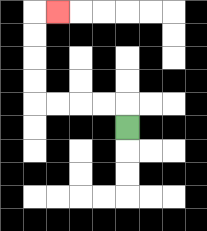{'start': '[5, 5]', 'end': '[2, 0]', 'path_directions': 'U,L,L,L,L,U,U,U,U,R', 'path_coordinates': '[[5, 5], [5, 4], [4, 4], [3, 4], [2, 4], [1, 4], [1, 3], [1, 2], [1, 1], [1, 0], [2, 0]]'}